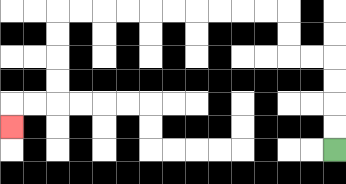{'start': '[14, 6]', 'end': '[0, 5]', 'path_directions': 'U,U,U,U,L,L,U,U,L,L,L,L,L,L,L,L,L,L,D,D,D,D,L,L,D', 'path_coordinates': '[[14, 6], [14, 5], [14, 4], [14, 3], [14, 2], [13, 2], [12, 2], [12, 1], [12, 0], [11, 0], [10, 0], [9, 0], [8, 0], [7, 0], [6, 0], [5, 0], [4, 0], [3, 0], [2, 0], [2, 1], [2, 2], [2, 3], [2, 4], [1, 4], [0, 4], [0, 5]]'}